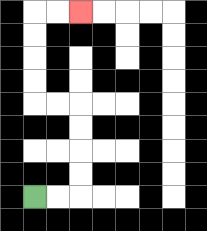{'start': '[1, 8]', 'end': '[3, 0]', 'path_directions': 'R,R,U,U,U,U,L,L,U,U,U,U,R,R', 'path_coordinates': '[[1, 8], [2, 8], [3, 8], [3, 7], [3, 6], [3, 5], [3, 4], [2, 4], [1, 4], [1, 3], [1, 2], [1, 1], [1, 0], [2, 0], [3, 0]]'}